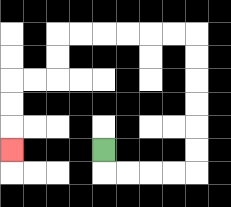{'start': '[4, 6]', 'end': '[0, 6]', 'path_directions': 'D,R,R,R,R,U,U,U,U,U,U,L,L,L,L,L,L,D,D,L,L,D,D,D', 'path_coordinates': '[[4, 6], [4, 7], [5, 7], [6, 7], [7, 7], [8, 7], [8, 6], [8, 5], [8, 4], [8, 3], [8, 2], [8, 1], [7, 1], [6, 1], [5, 1], [4, 1], [3, 1], [2, 1], [2, 2], [2, 3], [1, 3], [0, 3], [0, 4], [0, 5], [0, 6]]'}